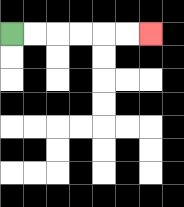{'start': '[0, 1]', 'end': '[6, 1]', 'path_directions': 'R,R,R,R,R,R', 'path_coordinates': '[[0, 1], [1, 1], [2, 1], [3, 1], [4, 1], [5, 1], [6, 1]]'}